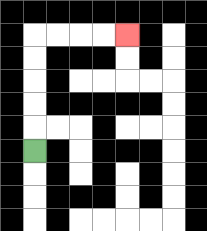{'start': '[1, 6]', 'end': '[5, 1]', 'path_directions': 'U,U,U,U,U,R,R,R,R', 'path_coordinates': '[[1, 6], [1, 5], [1, 4], [1, 3], [1, 2], [1, 1], [2, 1], [3, 1], [4, 1], [5, 1]]'}